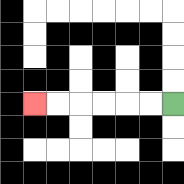{'start': '[7, 4]', 'end': '[1, 4]', 'path_directions': 'L,L,L,L,L,L', 'path_coordinates': '[[7, 4], [6, 4], [5, 4], [4, 4], [3, 4], [2, 4], [1, 4]]'}